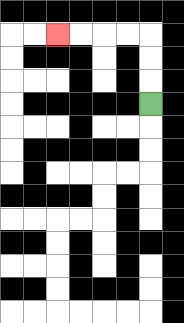{'start': '[6, 4]', 'end': '[2, 1]', 'path_directions': 'U,U,U,L,L,L,L', 'path_coordinates': '[[6, 4], [6, 3], [6, 2], [6, 1], [5, 1], [4, 1], [3, 1], [2, 1]]'}